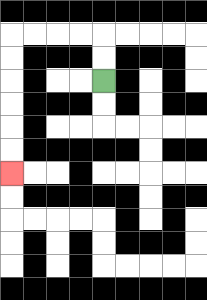{'start': '[4, 3]', 'end': '[0, 7]', 'path_directions': 'U,U,L,L,L,L,D,D,D,D,D,D', 'path_coordinates': '[[4, 3], [4, 2], [4, 1], [3, 1], [2, 1], [1, 1], [0, 1], [0, 2], [0, 3], [0, 4], [0, 5], [0, 6], [0, 7]]'}